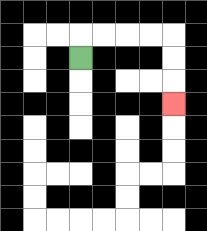{'start': '[3, 2]', 'end': '[7, 4]', 'path_directions': 'U,R,R,R,R,D,D,D', 'path_coordinates': '[[3, 2], [3, 1], [4, 1], [5, 1], [6, 1], [7, 1], [7, 2], [7, 3], [7, 4]]'}